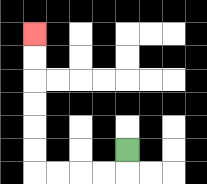{'start': '[5, 6]', 'end': '[1, 1]', 'path_directions': 'D,L,L,L,L,U,U,U,U,U,U', 'path_coordinates': '[[5, 6], [5, 7], [4, 7], [3, 7], [2, 7], [1, 7], [1, 6], [1, 5], [1, 4], [1, 3], [1, 2], [1, 1]]'}